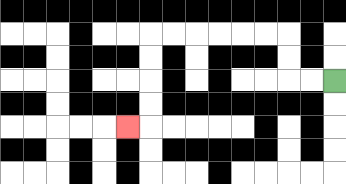{'start': '[14, 3]', 'end': '[5, 5]', 'path_directions': 'L,L,U,U,L,L,L,L,L,L,D,D,D,D,L', 'path_coordinates': '[[14, 3], [13, 3], [12, 3], [12, 2], [12, 1], [11, 1], [10, 1], [9, 1], [8, 1], [7, 1], [6, 1], [6, 2], [6, 3], [6, 4], [6, 5], [5, 5]]'}